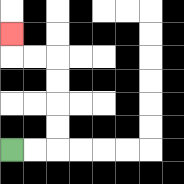{'start': '[0, 6]', 'end': '[0, 1]', 'path_directions': 'R,R,U,U,U,U,L,L,U', 'path_coordinates': '[[0, 6], [1, 6], [2, 6], [2, 5], [2, 4], [2, 3], [2, 2], [1, 2], [0, 2], [0, 1]]'}